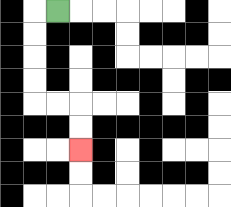{'start': '[2, 0]', 'end': '[3, 6]', 'path_directions': 'L,D,D,D,D,R,R,D,D', 'path_coordinates': '[[2, 0], [1, 0], [1, 1], [1, 2], [1, 3], [1, 4], [2, 4], [3, 4], [3, 5], [3, 6]]'}